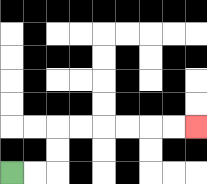{'start': '[0, 7]', 'end': '[8, 5]', 'path_directions': 'R,R,U,U,R,R,R,R,R,R', 'path_coordinates': '[[0, 7], [1, 7], [2, 7], [2, 6], [2, 5], [3, 5], [4, 5], [5, 5], [6, 5], [7, 5], [8, 5]]'}